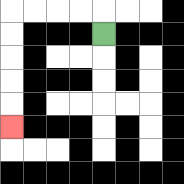{'start': '[4, 1]', 'end': '[0, 5]', 'path_directions': 'U,L,L,L,L,D,D,D,D,D', 'path_coordinates': '[[4, 1], [4, 0], [3, 0], [2, 0], [1, 0], [0, 0], [0, 1], [0, 2], [0, 3], [0, 4], [0, 5]]'}